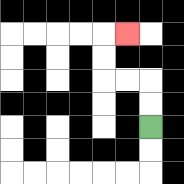{'start': '[6, 5]', 'end': '[5, 1]', 'path_directions': 'U,U,L,L,U,U,R', 'path_coordinates': '[[6, 5], [6, 4], [6, 3], [5, 3], [4, 3], [4, 2], [4, 1], [5, 1]]'}